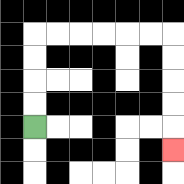{'start': '[1, 5]', 'end': '[7, 6]', 'path_directions': 'U,U,U,U,R,R,R,R,R,R,D,D,D,D,D', 'path_coordinates': '[[1, 5], [1, 4], [1, 3], [1, 2], [1, 1], [2, 1], [3, 1], [4, 1], [5, 1], [6, 1], [7, 1], [7, 2], [7, 3], [7, 4], [7, 5], [7, 6]]'}